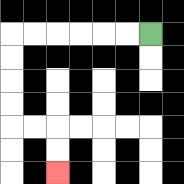{'start': '[6, 1]', 'end': '[2, 7]', 'path_directions': 'L,L,L,L,L,L,D,D,D,D,R,R,D,D', 'path_coordinates': '[[6, 1], [5, 1], [4, 1], [3, 1], [2, 1], [1, 1], [0, 1], [0, 2], [0, 3], [0, 4], [0, 5], [1, 5], [2, 5], [2, 6], [2, 7]]'}